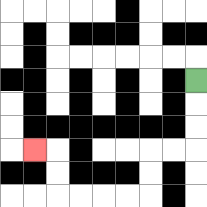{'start': '[8, 3]', 'end': '[1, 6]', 'path_directions': 'D,D,D,L,L,D,D,L,L,L,L,U,U,L', 'path_coordinates': '[[8, 3], [8, 4], [8, 5], [8, 6], [7, 6], [6, 6], [6, 7], [6, 8], [5, 8], [4, 8], [3, 8], [2, 8], [2, 7], [2, 6], [1, 6]]'}